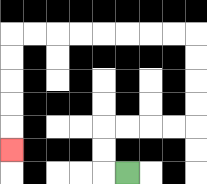{'start': '[5, 7]', 'end': '[0, 6]', 'path_directions': 'L,U,U,R,R,R,R,U,U,U,U,L,L,L,L,L,L,L,L,D,D,D,D,D', 'path_coordinates': '[[5, 7], [4, 7], [4, 6], [4, 5], [5, 5], [6, 5], [7, 5], [8, 5], [8, 4], [8, 3], [8, 2], [8, 1], [7, 1], [6, 1], [5, 1], [4, 1], [3, 1], [2, 1], [1, 1], [0, 1], [0, 2], [0, 3], [0, 4], [0, 5], [0, 6]]'}